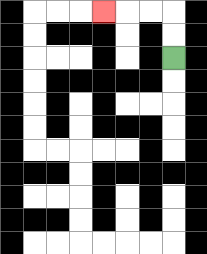{'start': '[7, 2]', 'end': '[4, 0]', 'path_directions': 'U,U,L,L,L', 'path_coordinates': '[[7, 2], [7, 1], [7, 0], [6, 0], [5, 0], [4, 0]]'}